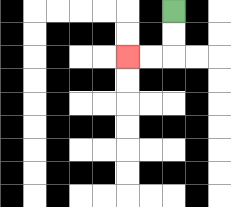{'start': '[7, 0]', 'end': '[5, 2]', 'path_directions': 'D,D,L,L', 'path_coordinates': '[[7, 0], [7, 1], [7, 2], [6, 2], [5, 2]]'}